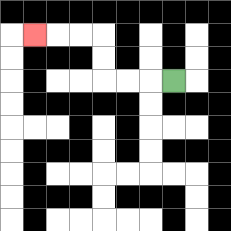{'start': '[7, 3]', 'end': '[1, 1]', 'path_directions': 'L,L,L,U,U,L,L,L', 'path_coordinates': '[[7, 3], [6, 3], [5, 3], [4, 3], [4, 2], [4, 1], [3, 1], [2, 1], [1, 1]]'}